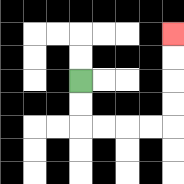{'start': '[3, 3]', 'end': '[7, 1]', 'path_directions': 'D,D,R,R,R,R,U,U,U,U', 'path_coordinates': '[[3, 3], [3, 4], [3, 5], [4, 5], [5, 5], [6, 5], [7, 5], [7, 4], [7, 3], [7, 2], [7, 1]]'}